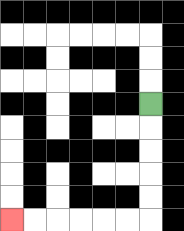{'start': '[6, 4]', 'end': '[0, 9]', 'path_directions': 'D,D,D,D,D,L,L,L,L,L,L', 'path_coordinates': '[[6, 4], [6, 5], [6, 6], [6, 7], [6, 8], [6, 9], [5, 9], [4, 9], [3, 9], [2, 9], [1, 9], [0, 9]]'}